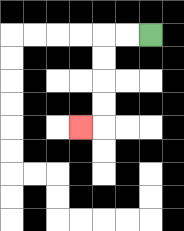{'start': '[6, 1]', 'end': '[3, 5]', 'path_directions': 'L,L,D,D,D,D,L', 'path_coordinates': '[[6, 1], [5, 1], [4, 1], [4, 2], [4, 3], [4, 4], [4, 5], [3, 5]]'}